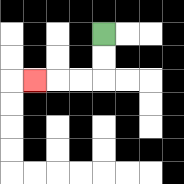{'start': '[4, 1]', 'end': '[1, 3]', 'path_directions': 'D,D,L,L,L', 'path_coordinates': '[[4, 1], [4, 2], [4, 3], [3, 3], [2, 3], [1, 3]]'}